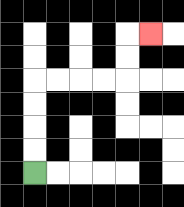{'start': '[1, 7]', 'end': '[6, 1]', 'path_directions': 'U,U,U,U,R,R,R,R,U,U,R', 'path_coordinates': '[[1, 7], [1, 6], [1, 5], [1, 4], [1, 3], [2, 3], [3, 3], [4, 3], [5, 3], [5, 2], [5, 1], [6, 1]]'}